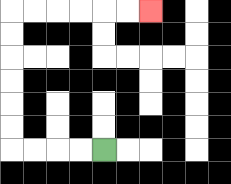{'start': '[4, 6]', 'end': '[6, 0]', 'path_directions': 'L,L,L,L,U,U,U,U,U,U,R,R,R,R,R,R', 'path_coordinates': '[[4, 6], [3, 6], [2, 6], [1, 6], [0, 6], [0, 5], [0, 4], [0, 3], [0, 2], [0, 1], [0, 0], [1, 0], [2, 0], [3, 0], [4, 0], [5, 0], [6, 0]]'}